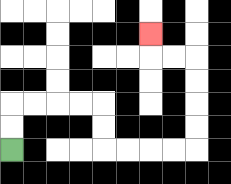{'start': '[0, 6]', 'end': '[6, 1]', 'path_directions': 'U,U,R,R,R,R,D,D,R,R,R,R,U,U,U,U,L,L,U', 'path_coordinates': '[[0, 6], [0, 5], [0, 4], [1, 4], [2, 4], [3, 4], [4, 4], [4, 5], [4, 6], [5, 6], [6, 6], [7, 6], [8, 6], [8, 5], [8, 4], [8, 3], [8, 2], [7, 2], [6, 2], [6, 1]]'}